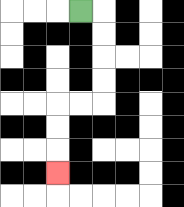{'start': '[3, 0]', 'end': '[2, 7]', 'path_directions': 'R,D,D,D,D,L,L,D,D,D', 'path_coordinates': '[[3, 0], [4, 0], [4, 1], [4, 2], [4, 3], [4, 4], [3, 4], [2, 4], [2, 5], [2, 6], [2, 7]]'}